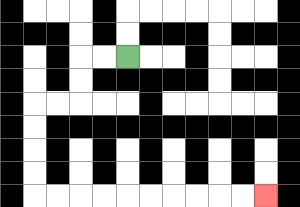{'start': '[5, 2]', 'end': '[11, 8]', 'path_directions': 'L,L,D,D,L,L,D,D,D,D,R,R,R,R,R,R,R,R,R,R', 'path_coordinates': '[[5, 2], [4, 2], [3, 2], [3, 3], [3, 4], [2, 4], [1, 4], [1, 5], [1, 6], [1, 7], [1, 8], [2, 8], [3, 8], [4, 8], [5, 8], [6, 8], [7, 8], [8, 8], [9, 8], [10, 8], [11, 8]]'}